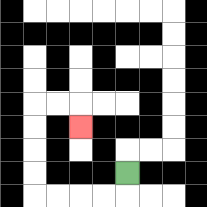{'start': '[5, 7]', 'end': '[3, 5]', 'path_directions': 'D,L,L,L,L,U,U,U,U,R,R,D', 'path_coordinates': '[[5, 7], [5, 8], [4, 8], [3, 8], [2, 8], [1, 8], [1, 7], [1, 6], [1, 5], [1, 4], [2, 4], [3, 4], [3, 5]]'}